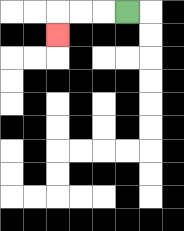{'start': '[5, 0]', 'end': '[2, 1]', 'path_directions': 'L,L,L,D', 'path_coordinates': '[[5, 0], [4, 0], [3, 0], [2, 0], [2, 1]]'}